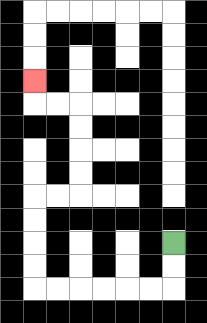{'start': '[7, 10]', 'end': '[1, 3]', 'path_directions': 'D,D,L,L,L,L,L,L,U,U,U,U,R,R,U,U,U,U,L,L,U', 'path_coordinates': '[[7, 10], [7, 11], [7, 12], [6, 12], [5, 12], [4, 12], [3, 12], [2, 12], [1, 12], [1, 11], [1, 10], [1, 9], [1, 8], [2, 8], [3, 8], [3, 7], [3, 6], [3, 5], [3, 4], [2, 4], [1, 4], [1, 3]]'}